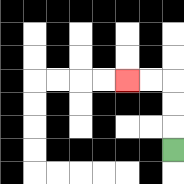{'start': '[7, 6]', 'end': '[5, 3]', 'path_directions': 'U,U,U,L,L', 'path_coordinates': '[[7, 6], [7, 5], [7, 4], [7, 3], [6, 3], [5, 3]]'}